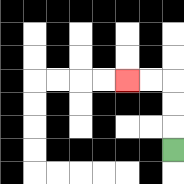{'start': '[7, 6]', 'end': '[5, 3]', 'path_directions': 'U,U,U,L,L', 'path_coordinates': '[[7, 6], [7, 5], [7, 4], [7, 3], [6, 3], [5, 3]]'}